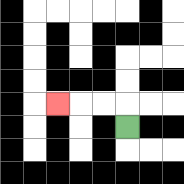{'start': '[5, 5]', 'end': '[2, 4]', 'path_directions': 'U,L,L,L', 'path_coordinates': '[[5, 5], [5, 4], [4, 4], [3, 4], [2, 4]]'}